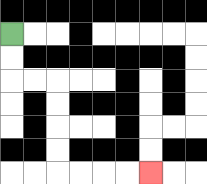{'start': '[0, 1]', 'end': '[6, 7]', 'path_directions': 'D,D,R,R,D,D,D,D,R,R,R,R', 'path_coordinates': '[[0, 1], [0, 2], [0, 3], [1, 3], [2, 3], [2, 4], [2, 5], [2, 6], [2, 7], [3, 7], [4, 7], [5, 7], [6, 7]]'}